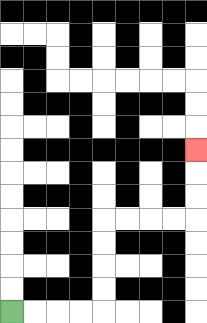{'start': '[0, 13]', 'end': '[8, 6]', 'path_directions': 'R,R,R,R,U,U,U,U,R,R,R,R,U,U,U', 'path_coordinates': '[[0, 13], [1, 13], [2, 13], [3, 13], [4, 13], [4, 12], [4, 11], [4, 10], [4, 9], [5, 9], [6, 9], [7, 9], [8, 9], [8, 8], [8, 7], [8, 6]]'}